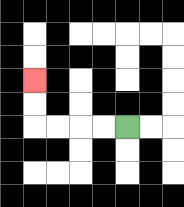{'start': '[5, 5]', 'end': '[1, 3]', 'path_directions': 'L,L,L,L,U,U', 'path_coordinates': '[[5, 5], [4, 5], [3, 5], [2, 5], [1, 5], [1, 4], [1, 3]]'}